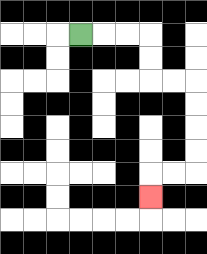{'start': '[3, 1]', 'end': '[6, 8]', 'path_directions': 'R,R,R,D,D,R,R,D,D,D,D,L,L,D', 'path_coordinates': '[[3, 1], [4, 1], [5, 1], [6, 1], [6, 2], [6, 3], [7, 3], [8, 3], [8, 4], [8, 5], [8, 6], [8, 7], [7, 7], [6, 7], [6, 8]]'}